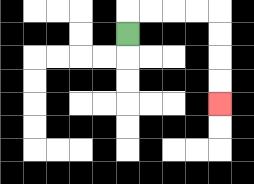{'start': '[5, 1]', 'end': '[9, 4]', 'path_directions': 'U,R,R,R,R,D,D,D,D', 'path_coordinates': '[[5, 1], [5, 0], [6, 0], [7, 0], [8, 0], [9, 0], [9, 1], [9, 2], [9, 3], [9, 4]]'}